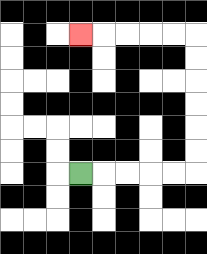{'start': '[3, 7]', 'end': '[3, 1]', 'path_directions': 'R,R,R,R,R,U,U,U,U,U,U,L,L,L,L,L', 'path_coordinates': '[[3, 7], [4, 7], [5, 7], [6, 7], [7, 7], [8, 7], [8, 6], [8, 5], [8, 4], [8, 3], [8, 2], [8, 1], [7, 1], [6, 1], [5, 1], [4, 1], [3, 1]]'}